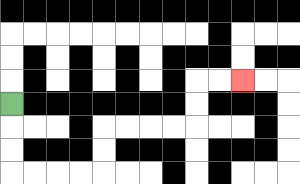{'start': '[0, 4]', 'end': '[10, 3]', 'path_directions': 'D,D,D,R,R,R,R,U,U,R,R,R,R,U,U,R,R', 'path_coordinates': '[[0, 4], [0, 5], [0, 6], [0, 7], [1, 7], [2, 7], [3, 7], [4, 7], [4, 6], [4, 5], [5, 5], [6, 5], [7, 5], [8, 5], [8, 4], [8, 3], [9, 3], [10, 3]]'}